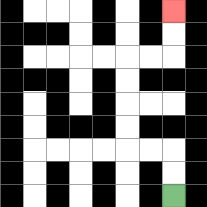{'start': '[7, 8]', 'end': '[7, 0]', 'path_directions': 'U,U,L,L,U,U,U,U,R,R,U,U', 'path_coordinates': '[[7, 8], [7, 7], [7, 6], [6, 6], [5, 6], [5, 5], [5, 4], [5, 3], [5, 2], [6, 2], [7, 2], [7, 1], [7, 0]]'}